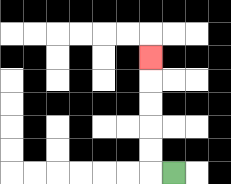{'start': '[7, 7]', 'end': '[6, 2]', 'path_directions': 'L,U,U,U,U,U', 'path_coordinates': '[[7, 7], [6, 7], [6, 6], [6, 5], [6, 4], [6, 3], [6, 2]]'}